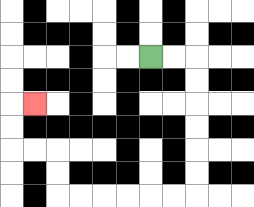{'start': '[6, 2]', 'end': '[1, 4]', 'path_directions': 'R,R,D,D,D,D,D,D,L,L,L,L,L,L,U,U,L,L,U,U,R', 'path_coordinates': '[[6, 2], [7, 2], [8, 2], [8, 3], [8, 4], [8, 5], [8, 6], [8, 7], [8, 8], [7, 8], [6, 8], [5, 8], [4, 8], [3, 8], [2, 8], [2, 7], [2, 6], [1, 6], [0, 6], [0, 5], [0, 4], [1, 4]]'}